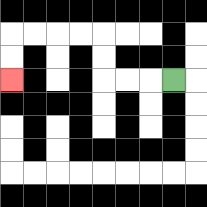{'start': '[7, 3]', 'end': '[0, 3]', 'path_directions': 'L,L,L,U,U,L,L,L,L,D,D', 'path_coordinates': '[[7, 3], [6, 3], [5, 3], [4, 3], [4, 2], [4, 1], [3, 1], [2, 1], [1, 1], [0, 1], [0, 2], [0, 3]]'}